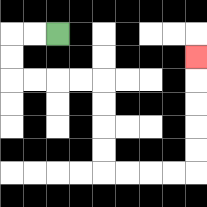{'start': '[2, 1]', 'end': '[8, 2]', 'path_directions': 'L,L,D,D,R,R,R,R,D,D,D,D,R,R,R,R,U,U,U,U,U', 'path_coordinates': '[[2, 1], [1, 1], [0, 1], [0, 2], [0, 3], [1, 3], [2, 3], [3, 3], [4, 3], [4, 4], [4, 5], [4, 6], [4, 7], [5, 7], [6, 7], [7, 7], [8, 7], [8, 6], [8, 5], [8, 4], [8, 3], [8, 2]]'}